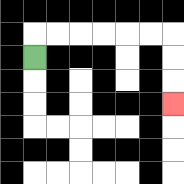{'start': '[1, 2]', 'end': '[7, 4]', 'path_directions': 'U,R,R,R,R,R,R,D,D,D', 'path_coordinates': '[[1, 2], [1, 1], [2, 1], [3, 1], [4, 1], [5, 1], [6, 1], [7, 1], [7, 2], [7, 3], [7, 4]]'}